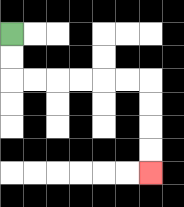{'start': '[0, 1]', 'end': '[6, 7]', 'path_directions': 'D,D,R,R,R,R,R,R,D,D,D,D', 'path_coordinates': '[[0, 1], [0, 2], [0, 3], [1, 3], [2, 3], [3, 3], [4, 3], [5, 3], [6, 3], [6, 4], [6, 5], [6, 6], [6, 7]]'}